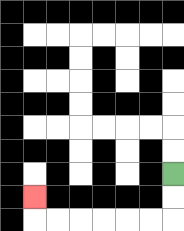{'start': '[7, 7]', 'end': '[1, 8]', 'path_directions': 'D,D,L,L,L,L,L,L,U', 'path_coordinates': '[[7, 7], [7, 8], [7, 9], [6, 9], [5, 9], [4, 9], [3, 9], [2, 9], [1, 9], [1, 8]]'}